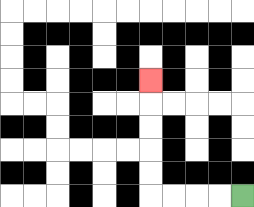{'start': '[10, 8]', 'end': '[6, 3]', 'path_directions': 'L,L,L,L,U,U,U,U,U', 'path_coordinates': '[[10, 8], [9, 8], [8, 8], [7, 8], [6, 8], [6, 7], [6, 6], [6, 5], [6, 4], [6, 3]]'}